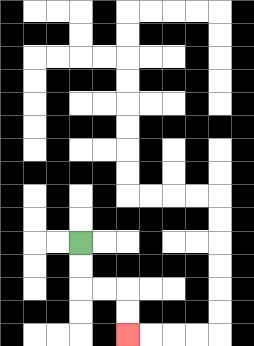{'start': '[3, 10]', 'end': '[5, 14]', 'path_directions': 'D,D,R,R,D,D', 'path_coordinates': '[[3, 10], [3, 11], [3, 12], [4, 12], [5, 12], [5, 13], [5, 14]]'}